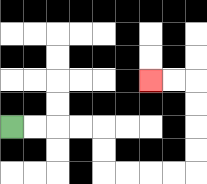{'start': '[0, 5]', 'end': '[6, 3]', 'path_directions': 'R,R,R,R,D,D,R,R,R,R,U,U,U,U,L,L', 'path_coordinates': '[[0, 5], [1, 5], [2, 5], [3, 5], [4, 5], [4, 6], [4, 7], [5, 7], [6, 7], [7, 7], [8, 7], [8, 6], [8, 5], [8, 4], [8, 3], [7, 3], [6, 3]]'}